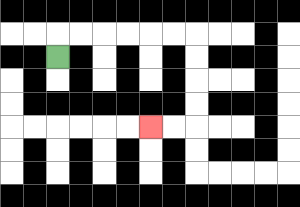{'start': '[2, 2]', 'end': '[6, 5]', 'path_directions': 'U,R,R,R,R,R,R,D,D,D,D,L,L', 'path_coordinates': '[[2, 2], [2, 1], [3, 1], [4, 1], [5, 1], [6, 1], [7, 1], [8, 1], [8, 2], [8, 3], [8, 4], [8, 5], [7, 5], [6, 5]]'}